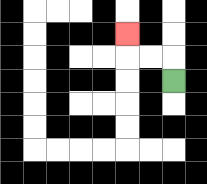{'start': '[7, 3]', 'end': '[5, 1]', 'path_directions': 'U,L,L,U', 'path_coordinates': '[[7, 3], [7, 2], [6, 2], [5, 2], [5, 1]]'}